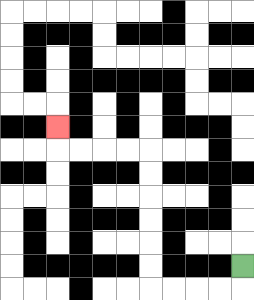{'start': '[10, 11]', 'end': '[2, 5]', 'path_directions': 'D,L,L,L,L,U,U,U,U,U,U,L,L,L,L,U', 'path_coordinates': '[[10, 11], [10, 12], [9, 12], [8, 12], [7, 12], [6, 12], [6, 11], [6, 10], [6, 9], [6, 8], [6, 7], [6, 6], [5, 6], [4, 6], [3, 6], [2, 6], [2, 5]]'}